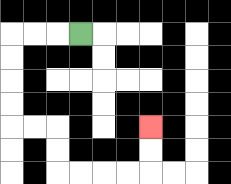{'start': '[3, 1]', 'end': '[6, 5]', 'path_directions': 'L,L,L,D,D,D,D,R,R,D,D,R,R,R,R,U,U', 'path_coordinates': '[[3, 1], [2, 1], [1, 1], [0, 1], [0, 2], [0, 3], [0, 4], [0, 5], [1, 5], [2, 5], [2, 6], [2, 7], [3, 7], [4, 7], [5, 7], [6, 7], [6, 6], [6, 5]]'}